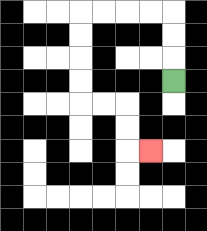{'start': '[7, 3]', 'end': '[6, 6]', 'path_directions': 'U,U,U,L,L,L,L,D,D,D,D,R,R,D,D,R', 'path_coordinates': '[[7, 3], [7, 2], [7, 1], [7, 0], [6, 0], [5, 0], [4, 0], [3, 0], [3, 1], [3, 2], [3, 3], [3, 4], [4, 4], [5, 4], [5, 5], [5, 6], [6, 6]]'}